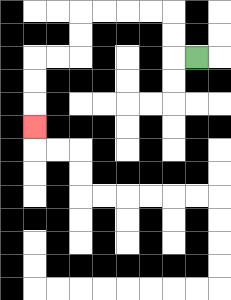{'start': '[8, 2]', 'end': '[1, 5]', 'path_directions': 'L,U,U,L,L,L,L,D,D,L,L,D,D,D', 'path_coordinates': '[[8, 2], [7, 2], [7, 1], [7, 0], [6, 0], [5, 0], [4, 0], [3, 0], [3, 1], [3, 2], [2, 2], [1, 2], [1, 3], [1, 4], [1, 5]]'}